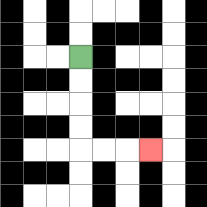{'start': '[3, 2]', 'end': '[6, 6]', 'path_directions': 'D,D,D,D,R,R,R', 'path_coordinates': '[[3, 2], [3, 3], [3, 4], [3, 5], [3, 6], [4, 6], [5, 6], [6, 6]]'}